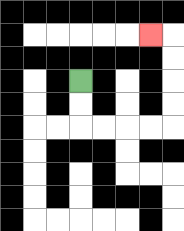{'start': '[3, 3]', 'end': '[6, 1]', 'path_directions': 'D,D,R,R,R,R,U,U,U,U,L', 'path_coordinates': '[[3, 3], [3, 4], [3, 5], [4, 5], [5, 5], [6, 5], [7, 5], [7, 4], [7, 3], [7, 2], [7, 1], [6, 1]]'}